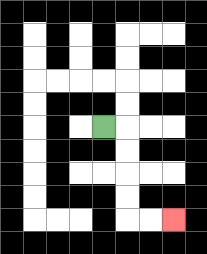{'start': '[4, 5]', 'end': '[7, 9]', 'path_directions': 'R,D,D,D,D,R,R', 'path_coordinates': '[[4, 5], [5, 5], [5, 6], [5, 7], [5, 8], [5, 9], [6, 9], [7, 9]]'}